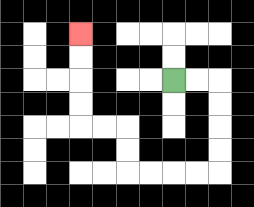{'start': '[7, 3]', 'end': '[3, 1]', 'path_directions': 'R,R,D,D,D,D,L,L,L,L,U,U,L,L,U,U,U,U', 'path_coordinates': '[[7, 3], [8, 3], [9, 3], [9, 4], [9, 5], [9, 6], [9, 7], [8, 7], [7, 7], [6, 7], [5, 7], [5, 6], [5, 5], [4, 5], [3, 5], [3, 4], [3, 3], [3, 2], [3, 1]]'}